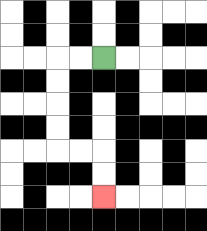{'start': '[4, 2]', 'end': '[4, 8]', 'path_directions': 'L,L,D,D,D,D,R,R,D,D', 'path_coordinates': '[[4, 2], [3, 2], [2, 2], [2, 3], [2, 4], [2, 5], [2, 6], [3, 6], [4, 6], [4, 7], [4, 8]]'}